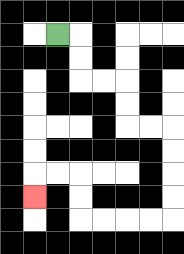{'start': '[2, 1]', 'end': '[1, 8]', 'path_directions': 'R,D,D,R,R,D,D,R,R,D,D,D,D,L,L,L,L,U,U,L,L,D', 'path_coordinates': '[[2, 1], [3, 1], [3, 2], [3, 3], [4, 3], [5, 3], [5, 4], [5, 5], [6, 5], [7, 5], [7, 6], [7, 7], [7, 8], [7, 9], [6, 9], [5, 9], [4, 9], [3, 9], [3, 8], [3, 7], [2, 7], [1, 7], [1, 8]]'}